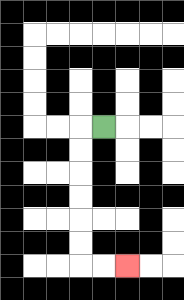{'start': '[4, 5]', 'end': '[5, 11]', 'path_directions': 'L,D,D,D,D,D,D,R,R', 'path_coordinates': '[[4, 5], [3, 5], [3, 6], [3, 7], [3, 8], [3, 9], [3, 10], [3, 11], [4, 11], [5, 11]]'}